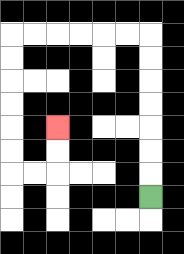{'start': '[6, 8]', 'end': '[2, 5]', 'path_directions': 'U,U,U,U,U,U,U,L,L,L,L,L,L,D,D,D,D,D,D,R,R,U,U', 'path_coordinates': '[[6, 8], [6, 7], [6, 6], [6, 5], [6, 4], [6, 3], [6, 2], [6, 1], [5, 1], [4, 1], [3, 1], [2, 1], [1, 1], [0, 1], [0, 2], [0, 3], [0, 4], [0, 5], [0, 6], [0, 7], [1, 7], [2, 7], [2, 6], [2, 5]]'}